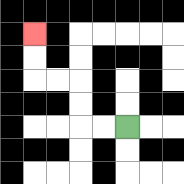{'start': '[5, 5]', 'end': '[1, 1]', 'path_directions': 'L,L,U,U,L,L,U,U', 'path_coordinates': '[[5, 5], [4, 5], [3, 5], [3, 4], [3, 3], [2, 3], [1, 3], [1, 2], [1, 1]]'}